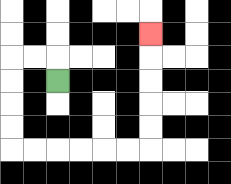{'start': '[2, 3]', 'end': '[6, 1]', 'path_directions': 'U,L,L,D,D,D,D,R,R,R,R,R,R,U,U,U,U,U', 'path_coordinates': '[[2, 3], [2, 2], [1, 2], [0, 2], [0, 3], [0, 4], [0, 5], [0, 6], [1, 6], [2, 6], [3, 6], [4, 6], [5, 6], [6, 6], [6, 5], [6, 4], [6, 3], [6, 2], [6, 1]]'}